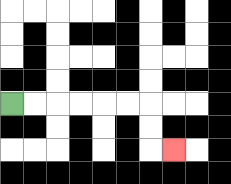{'start': '[0, 4]', 'end': '[7, 6]', 'path_directions': 'R,R,R,R,R,R,D,D,R', 'path_coordinates': '[[0, 4], [1, 4], [2, 4], [3, 4], [4, 4], [5, 4], [6, 4], [6, 5], [6, 6], [7, 6]]'}